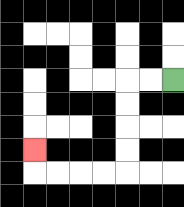{'start': '[7, 3]', 'end': '[1, 6]', 'path_directions': 'L,L,D,D,D,D,L,L,L,L,U', 'path_coordinates': '[[7, 3], [6, 3], [5, 3], [5, 4], [5, 5], [5, 6], [5, 7], [4, 7], [3, 7], [2, 7], [1, 7], [1, 6]]'}